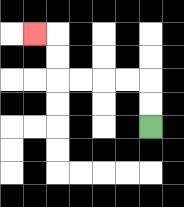{'start': '[6, 5]', 'end': '[1, 1]', 'path_directions': 'U,U,L,L,L,L,U,U,L', 'path_coordinates': '[[6, 5], [6, 4], [6, 3], [5, 3], [4, 3], [3, 3], [2, 3], [2, 2], [2, 1], [1, 1]]'}